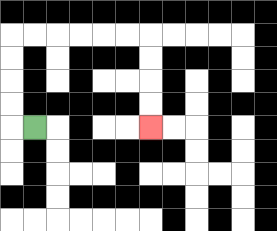{'start': '[1, 5]', 'end': '[6, 5]', 'path_directions': 'L,U,U,U,U,R,R,R,R,R,R,D,D,D,D', 'path_coordinates': '[[1, 5], [0, 5], [0, 4], [0, 3], [0, 2], [0, 1], [1, 1], [2, 1], [3, 1], [4, 1], [5, 1], [6, 1], [6, 2], [6, 3], [6, 4], [6, 5]]'}